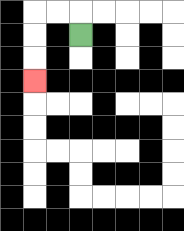{'start': '[3, 1]', 'end': '[1, 3]', 'path_directions': 'U,L,L,D,D,D', 'path_coordinates': '[[3, 1], [3, 0], [2, 0], [1, 0], [1, 1], [1, 2], [1, 3]]'}